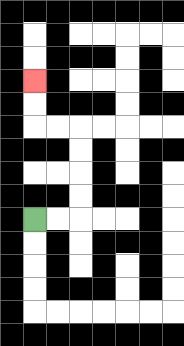{'start': '[1, 9]', 'end': '[1, 3]', 'path_directions': 'R,R,U,U,U,U,L,L,U,U', 'path_coordinates': '[[1, 9], [2, 9], [3, 9], [3, 8], [3, 7], [3, 6], [3, 5], [2, 5], [1, 5], [1, 4], [1, 3]]'}